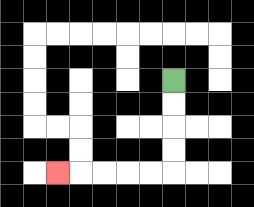{'start': '[7, 3]', 'end': '[2, 7]', 'path_directions': 'D,D,D,D,L,L,L,L,L', 'path_coordinates': '[[7, 3], [7, 4], [7, 5], [7, 6], [7, 7], [6, 7], [5, 7], [4, 7], [3, 7], [2, 7]]'}